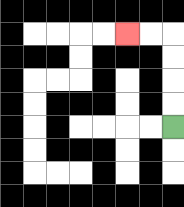{'start': '[7, 5]', 'end': '[5, 1]', 'path_directions': 'U,U,U,U,L,L', 'path_coordinates': '[[7, 5], [7, 4], [7, 3], [7, 2], [7, 1], [6, 1], [5, 1]]'}